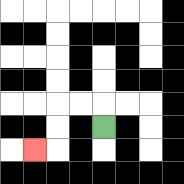{'start': '[4, 5]', 'end': '[1, 6]', 'path_directions': 'U,L,L,D,D,L', 'path_coordinates': '[[4, 5], [4, 4], [3, 4], [2, 4], [2, 5], [2, 6], [1, 6]]'}